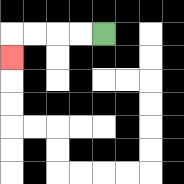{'start': '[4, 1]', 'end': '[0, 2]', 'path_directions': 'L,L,L,L,D', 'path_coordinates': '[[4, 1], [3, 1], [2, 1], [1, 1], [0, 1], [0, 2]]'}